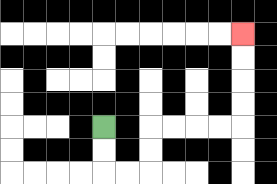{'start': '[4, 5]', 'end': '[10, 1]', 'path_directions': 'D,D,R,R,U,U,R,R,R,R,U,U,U,U', 'path_coordinates': '[[4, 5], [4, 6], [4, 7], [5, 7], [6, 7], [6, 6], [6, 5], [7, 5], [8, 5], [9, 5], [10, 5], [10, 4], [10, 3], [10, 2], [10, 1]]'}